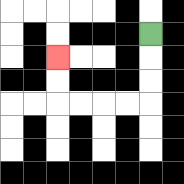{'start': '[6, 1]', 'end': '[2, 2]', 'path_directions': 'D,D,D,L,L,L,L,U,U', 'path_coordinates': '[[6, 1], [6, 2], [6, 3], [6, 4], [5, 4], [4, 4], [3, 4], [2, 4], [2, 3], [2, 2]]'}